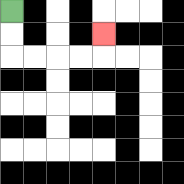{'start': '[0, 0]', 'end': '[4, 1]', 'path_directions': 'D,D,R,R,R,R,U', 'path_coordinates': '[[0, 0], [0, 1], [0, 2], [1, 2], [2, 2], [3, 2], [4, 2], [4, 1]]'}